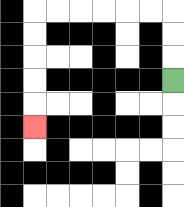{'start': '[7, 3]', 'end': '[1, 5]', 'path_directions': 'U,U,U,L,L,L,L,L,L,D,D,D,D,D', 'path_coordinates': '[[7, 3], [7, 2], [7, 1], [7, 0], [6, 0], [5, 0], [4, 0], [3, 0], [2, 0], [1, 0], [1, 1], [1, 2], [1, 3], [1, 4], [1, 5]]'}